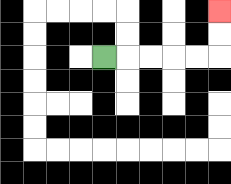{'start': '[4, 2]', 'end': '[9, 0]', 'path_directions': 'R,R,R,R,R,U,U', 'path_coordinates': '[[4, 2], [5, 2], [6, 2], [7, 2], [8, 2], [9, 2], [9, 1], [9, 0]]'}